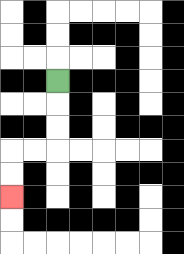{'start': '[2, 3]', 'end': '[0, 8]', 'path_directions': 'D,D,D,L,L,D,D', 'path_coordinates': '[[2, 3], [2, 4], [2, 5], [2, 6], [1, 6], [0, 6], [0, 7], [0, 8]]'}